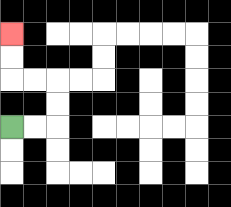{'start': '[0, 5]', 'end': '[0, 1]', 'path_directions': 'R,R,U,U,L,L,U,U', 'path_coordinates': '[[0, 5], [1, 5], [2, 5], [2, 4], [2, 3], [1, 3], [0, 3], [0, 2], [0, 1]]'}